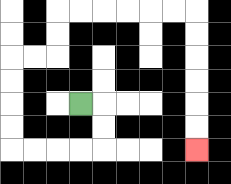{'start': '[3, 4]', 'end': '[8, 6]', 'path_directions': 'R,D,D,L,L,L,L,U,U,U,U,R,R,U,U,R,R,R,R,R,R,D,D,D,D,D,D', 'path_coordinates': '[[3, 4], [4, 4], [4, 5], [4, 6], [3, 6], [2, 6], [1, 6], [0, 6], [0, 5], [0, 4], [0, 3], [0, 2], [1, 2], [2, 2], [2, 1], [2, 0], [3, 0], [4, 0], [5, 0], [6, 0], [7, 0], [8, 0], [8, 1], [8, 2], [8, 3], [8, 4], [8, 5], [8, 6]]'}